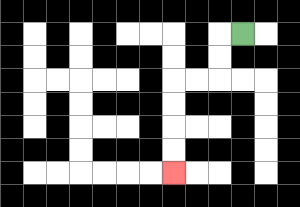{'start': '[10, 1]', 'end': '[7, 7]', 'path_directions': 'L,D,D,L,L,D,D,D,D', 'path_coordinates': '[[10, 1], [9, 1], [9, 2], [9, 3], [8, 3], [7, 3], [7, 4], [7, 5], [7, 6], [7, 7]]'}